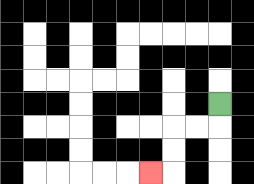{'start': '[9, 4]', 'end': '[6, 7]', 'path_directions': 'D,L,L,D,D,L', 'path_coordinates': '[[9, 4], [9, 5], [8, 5], [7, 5], [7, 6], [7, 7], [6, 7]]'}